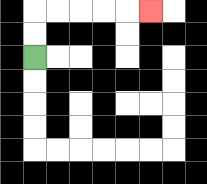{'start': '[1, 2]', 'end': '[6, 0]', 'path_directions': 'U,U,R,R,R,R,R', 'path_coordinates': '[[1, 2], [1, 1], [1, 0], [2, 0], [3, 0], [4, 0], [5, 0], [6, 0]]'}